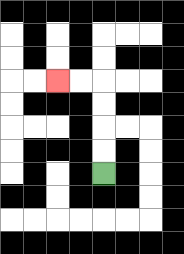{'start': '[4, 7]', 'end': '[2, 3]', 'path_directions': 'U,U,U,U,L,L', 'path_coordinates': '[[4, 7], [4, 6], [4, 5], [4, 4], [4, 3], [3, 3], [2, 3]]'}